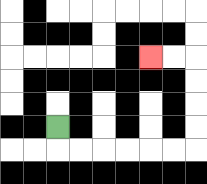{'start': '[2, 5]', 'end': '[6, 2]', 'path_directions': 'D,R,R,R,R,R,R,U,U,U,U,L,L', 'path_coordinates': '[[2, 5], [2, 6], [3, 6], [4, 6], [5, 6], [6, 6], [7, 6], [8, 6], [8, 5], [8, 4], [8, 3], [8, 2], [7, 2], [6, 2]]'}